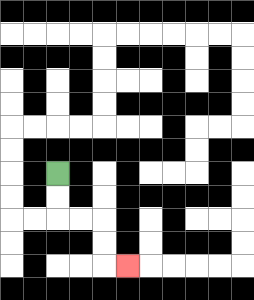{'start': '[2, 7]', 'end': '[5, 11]', 'path_directions': 'D,D,R,R,D,D,R', 'path_coordinates': '[[2, 7], [2, 8], [2, 9], [3, 9], [4, 9], [4, 10], [4, 11], [5, 11]]'}